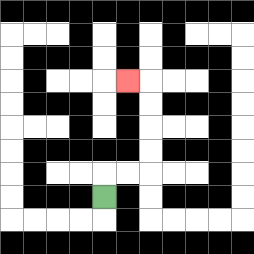{'start': '[4, 8]', 'end': '[5, 3]', 'path_directions': 'U,R,R,U,U,U,U,L', 'path_coordinates': '[[4, 8], [4, 7], [5, 7], [6, 7], [6, 6], [6, 5], [6, 4], [6, 3], [5, 3]]'}